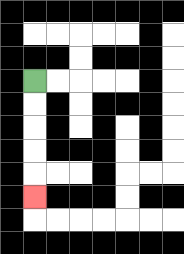{'start': '[1, 3]', 'end': '[1, 8]', 'path_directions': 'D,D,D,D,D', 'path_coordinates': '[[1, 3], [1, 4], [1, 5], [1, 6], [1, 7], [1, 8]]'}